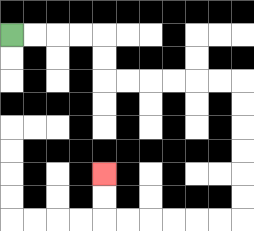{'start': '[0, 1]', 'end': '[4, 7]', 'path_directions': 'R,R,R,R,D,D,R,R,R,R,R,R,D,D,D,D,D,D,L,L,L,L,L,L,U,U', 'path_coordinates': '[[0, 1], [1, 1], [2, 1], [3, 1], [4, 1], [4, 2], [4, 3], [5, 3], [6, 3], [7, 3], [8, 3], [9, 3], [10, 3], [10, 4], [10, 5], [10, 6], [10, 7], [10, 8], [10, 9], [9, 9], [8, 9], [7, 9], [6, 9], [5, 9], [4, 9], [4, 8], [4, 7]]'}